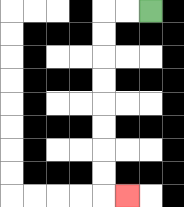{'start': '[6, 0]', 'end': '[5, 8]', 'path_directions': 'L,L,D,D,D,D,D,D,D,D,R', 'path_coordinates': '[[6, 0], [5, 0], [4, 0], [4, 1], [4, 2], [4, 3], [4, 4], [4, 5], [4, 6], [4, 7], [4, 8], [5, 8]]'}